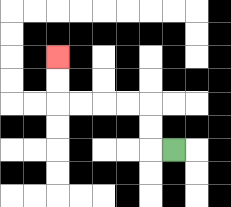{'start': '[7, 6]', 'end': '[2, 2]', 'path_directions': 'L,U,U,L,L,L,L,U,U', 'path_coordinates': '[[7, 6], [6, 6], [6, 5], [6, 4], [5, 4], [4, 4], [3, 4], [2, 4], [2, 3], [2, 2]]'}